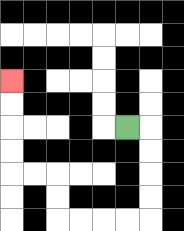{'start': '[5, 5]', 'end': '[0, 3]', 'path_directions': 'R,D,D,D,D,L,L,L,L,U,U,L,L,U,U,U,U', 'path_coordinates': '[[5, 5], [6, 5], [6, 6], [6, 7], [6, 8], [6, 9], [5, 9], [4, 9], [3, 9], [2, 9], [2, 8], [2, 7], [1, 7], [0, 7], [0, 6], [0, 5], [0, 4], [0, 3]]'}